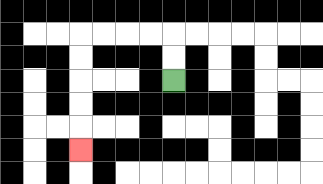{'start': '[7, 3]', 'end': '[3, 6]', 'path_directions': 'U,U,L,L,L,L,D,D,D,D,D', 'path_coordinates': '[[7, 3], [7, 2], [7, 1], [6, 1], [5, 1], [4, 1], [3, 1], [3, 2], [3, 3], [3, 4], [3, 5], [3, 6]]'}